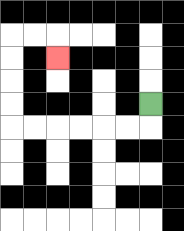{'start': '[6, 4]', 'end': '[2, 2]', 'path_directions': 'D,L,L,L,L,L,L,U,U,U,U,R,R,D', 'path_coordinates': '[[6, 4], [6, 5], [5, 5], [4, 5], [3, 5], [2, 5], [1, 5], [0, 5], [0, 4], [0, 3], [0, 2], [0, 1], [1, 1], [2, 1], [2, 2]]'}